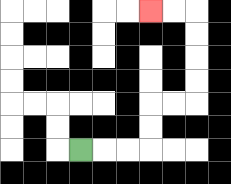{'start': '[3, 6]', 'end': '[6, 0]', 'path_directions': 'R,R,R,U,U,R,R,U,U,U,U,L,L', 'path_coordinates': '[[3, 6], [4, 6], [5, 6], [6, 6], [6, 5], [6, 4], [7, 4], [8, 4], [8, 3], [8, 2], [8, 1], [8, 0], [7, 0], [6, 0]]'}